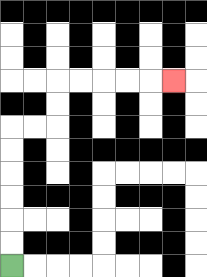{'start': '[0, 11]', 'end': '[7, 3]', 'path_directions': 'U,U,U,U,U,U,R,R,U,U,R,R,R,R,R', 'path_coordinates': '[[0, 11], [0, 10], [0, 9], [0, 8], [0, 7], [0, 6], [0, 5], [1, 5], [2, 5], [2, 4], [2, 3], [3, 3], [4, 3], [5, 3], [6, 3], [7, 3]]'}